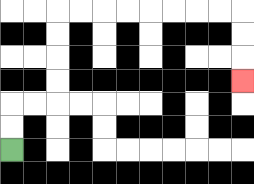{'start': '[0, 6]', 'end': '[10, 3]', 'path_directions': 'U,U,R,R,U,U,U,U,R,R,R,R,R,R,R,R,D,D,D', 'path_coordinates': '[[0, 6], [0, 5], [0, 4], [1, 4], [2, 4], [2, 3], [2, 2], [2, 1], [2, 0], [3, 0], [4, 0], [5, 0], [6, 0], [7, 0], [8, 0], [9, 0], [10, 0], [10, 1], [10, 2], [10, 3]]'}